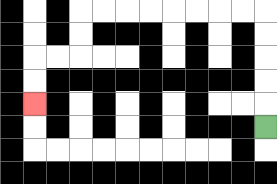{'start': '[11, 5]', 'end': '[1, 4]', 'path_directions': 'U,U,U,U,U,L,L,L,L,L,L,L,L,D,D,L,L,D,D', 'path_coordinates': '[[11, 5], [11, 4], [11, 3], [11, 2], [11, 1], [11, 0], [10, 0], [9, 0], [8, 0], [7, 0], [6, 0], [5, 0], [4, 0], [3, 0], [3, 1], [3, 2], [2, 2], [1, 2], [1, 3], [1, 4]]'}